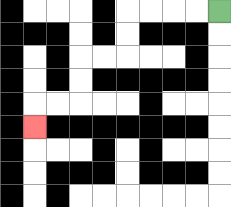{'start': '[9, 0]', 'end': '[1, 5]', 'path_directions': 'L,L,L,L,D,D,L,L,D,D,L,L,D', 'path_coordinates': '[[9, 0], [8, 0], [7, 0], [6, 0], [5, 0], [5, 1], [5, 2], [4, 2], [3, 2], [3, 3], [3, 4], [2, 4], [1, 4], [1, 5]]'}